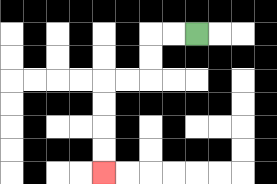{'start': '[8, 1]', 'end': '[4, 7]', 'path_directions': 'L,L,D,D,L,L,D,D,D,D', 'path_coordinates': '[[8, 1], [7, 1], [6, 1], [6, 2], [6, 3], [5, 3], [4, 3], [4, 4], [4, 5], [4, 6], [4, 7]]'}